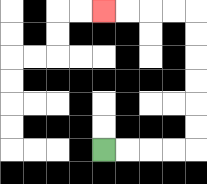{'start': '[4, 6]', 'end': '[4, 0]', 'path_directions': 'R,R,R,R,U,U,U,U,U,U,L,L,L,L', 'path_coordinates': '[[4, 6], [5, 6], [6, 6], [7, 6], [8, 6], [8, 5], [8, 4], [8, 3], [8, 2], [8, 1], [8, 0], [7, 0], [6, 0], [5, 0], [4, 0]]'}